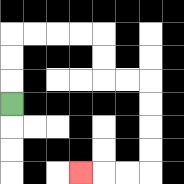{'start': '[0, 4]', 'end': '[3, 7]', 'path_directions': 'U,U,U,R,R,R,R,D,D,R,R,D,D,D,D,L,L,L', 'path_coordinates': '[[0, 4], [0, 3], [0, 2], [0, 1], [1, 1], [2, 1], [3, 1], [4, 1], [4, 2], [4, 3], [5, 3], [6, 3], [6, 4], [6, 5], [6, 6], [6, 7], [5, 7], [4, 7], [3, 7]]'}